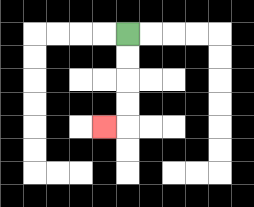{'start': '[5, 1]', 'end': '[4, 5]', 'path_directions': 'D,D,D,D,L', 'path_coordinates': '[[5, 1], [5, 2], [5, 3], [5, 4], [5, 5], [4, 5]]'}